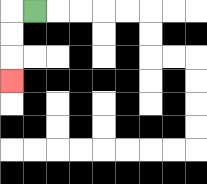{'start': '[1, 0]', 'end': '[0, 3]', 'path_directions': 'L,D,D,D', 'path_coordinates': '[[1, 0], [0, 0], [0, 1], [0, 2], [0, 3]]'}